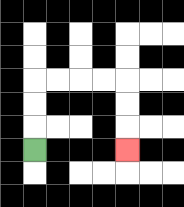{'start': '[1, 6]', 'end': '[5, 6]', 'path_directions': 'U,U,U,R,R,R,R,D,D,D', 'path_coordinates': '[[1, 6], [1, 5], [1, 4], [1, 3], [2, 3], [3, 3], [4, 3], [5, 3], [5, 4], [5, 5], [5, 6]]'}